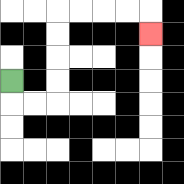{'start': '[0, 3]', 'end': '[6, 1]', 'path_directions': 'D,R,R,U,U,U,U,R,R,R,R,D', 'path_coordinates': '[[0, 3], [0, 4], [1, 4], [2, 4], [2, 3], [2, 2], [2, 1], [2, 0], [3, 0], [4, 0], [5, 0], [6, 0], [6, 1]]'}